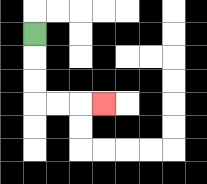{'start': '[1, 1]', 'end': '[4, 4]', 'path_directions': 'D,D,D,R,R,R', 'path_coordinates': '[[1, 1], [1, 2], [1, 3], [1, 4], [2, 4], [3, 4], [4, 4]]'}